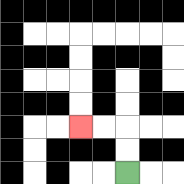{'start': '[5, 7]', 'end': '[3, 5]', 'path_directions': 'U,U,L,L', 'path_coordinates': '[[5, 7], [5, 6], [5, 5], [4, 5], [3, 5]]'}